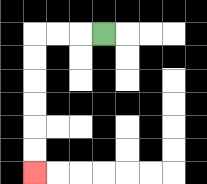{'start': '[4, 1]', 'end': '[1, 7]', 'path_directions': 'L,L,L,D,D,D,D,D,D', 'path_coordinates': '[[4, 1], [3, 1], [2, 1], [1, 1], [1, 2], [1, 3], [1, 4], [1, 5], [1, 6], [1, 7]]'}